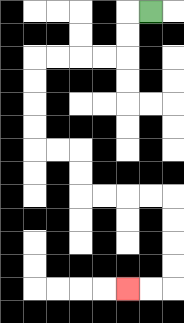{'start': '[6, 0]', 'end': '[5, 12]', 'path_directions': 'L,D,D,L,L,L,L,D,D,D,D,R,R,D,D,R,R,R,R,D,D,D,D,L,L', 'path_coordinates': '[[6, 0], [5, 0], [5, 1], [5, 2], [4, 2], [3, 2], [2, 2], [1, 2], [1, 3], [1, 4], [1, 5], [1, 6], [2, 6], [3, 6], [3, 7], [3, 8], [4, 8], [5, 8], [6, 8], [7, 8], [7, 9], [7, 10], [7, 11], [7, 12], [6, 12], [5, 12]]'}